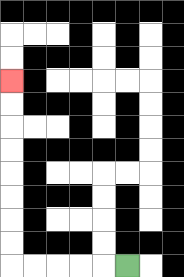{'start': '[5, 11]', 'end': '[0, 3]', 'path_directions': 'L,L,L,L,L,U,U,U,U,U,U,U,U', 'path_coordinates': '[[5, 11], [4, 11], [3, 11], [2, 11], [1, 11], [0, 11], [0, 10], [0, 9], [0, 8], [0, 7], [0, 6], [0, 5], [0, 4], [0, 3]]'}